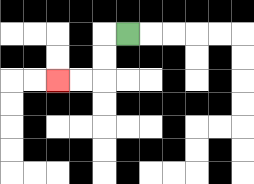{'start': '[5, 1]', 'end': '[2, 3]', 'path_directions': 'L,D,D,L,L', 'path_coordinates': '[[5, 1], [4, 1], [4, 2], [4, 3], [3, 3], [2, 3]]'}